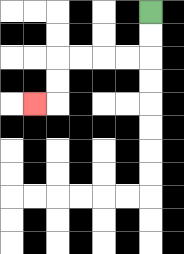{'start': '[6, 0]', 'end': '[1, 4]', 'path_directions': 'D,D,L,L,L,L,D,D,L', 'path_coordinates': '[[6, 0], [6, 1], [6, 2], [5, 2], [4, 2], [3, 2], [2, 2], [2, 3], [2, 4], [1, 4]]'}